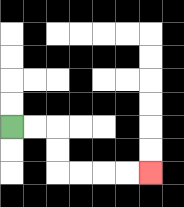{'start': '[0, 5]', 'end': '[6, 7]', 'path_directions': 'R,R,D,D,R,R,R,R', 'path_coordinates': '[[0, 5], [1, 5], [2, 5], [2, 6], [2, 7], [3, 7], [4, 7], [5, 7], [6, 7]]'}